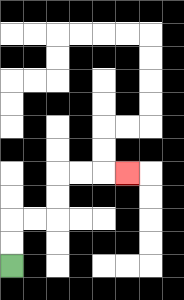{'start': '[0, 11]', 'end': '[5, 7]', 'path_directions': 'U,U,R,R,U,U,R,R,R', 'path_coordinates': '[[0, 11], [0, 10], [0, 9], [1, 9], [2, 9], [2, 8], [2, 7], [3, 7], [4, 7], [5, 7]]'}